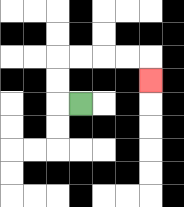{'start': '[3, 4]', 'end': '[6, 3]', 'path_directions': 'L,U,U,R,R,R,R,D', 'path_coordinates': '[[3, 4], [2, 4], [2, 3], [2, 2], [3, 2], [4, 2], [5, 2], [6, 2], [6, 3]]'}